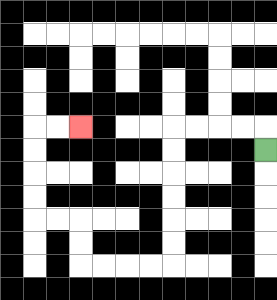{'start': '[11, 6]', 'end': '[3, 5]', 'path_directions': 'U,L,L,L,L,D,D,D,D,D,D,L,L,L,L,U,U,L,L,U,U,U,U,R,R', 'path_coordinates': '[[11, 6], [11, 5], [10, 5], [9, 5], [8, 5], [7, 5], [7, 6], [7, 7], [7, 8], [7, 9], [7, 10], [7, 11], [6, 11], [5, 11], [4, 11], [3, 11], [3, 10], [3, 9], [2, 9], [1, 9], [1, 8], [1, 7], [1, 6], [1, 5], [2, 5], [3, 5]]'}